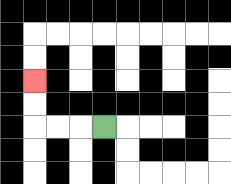{'start': '[4, 5]', 'end': '[1, 3]', 'path_directions': 'L,L,L,U,U', 'path_coordinates': '[[4, 5], [3, 5], [2, 5], [1, 5], [1, 4], [1, 3]]'}